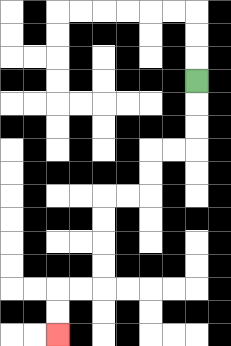{'start': '[8, 3]', 'end': '[2, 14]', 'path_directions': 'D,D,D,L,L,D,D,L,L,D,D,D,D,L,L,D,D', 'path_coordinates': '[[8, 3], [8, 4], [8, 5], [8, 6], [7, 6], [6, 6], [6, 7], [6, 8], [5, 8], [4, 8], [4, 9], [4, 10], [4, 11], [4, 12], [3, 12], [2, 12], [2, 13], [2, 14]]'}